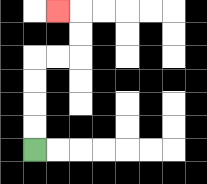{'start': '[1, 6]', 'end': '[2, 0]', 'path_directions': 'U,U,U,U,R,R,U,U,L', 'path_coordinates': '[[1, 6], [1, 5], [1, 4], [1, 3], [1, 2], [2, 2], [3, 2], [3, 1], [3, 0], [2, 0]]'}